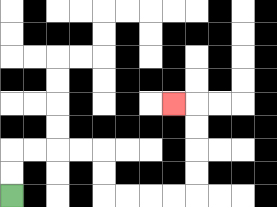{'start': '[0, 8]', 'end': '[7, 4]', 'path_directions': 'U,U,R,R,R,R,D,D,R,R,R,R,U,U,U,U,L', 'path_coordinates': '[[0, 8], [0, 7], [0, 6], [1, 6], [2, 6], [3, 6], [4, 6], [4, 7], [4, 8], [5, 8], [6, 8], [7, 8], [8, 8], [8, 7], [8, 6], [8, 5], [8, 4], [7, 4]]'}